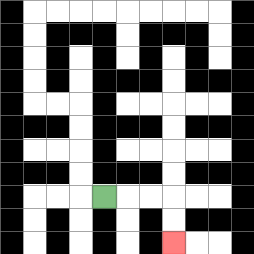{'start': '[4, 8]', 'end': '[7, 10]', 'path_directions': 'R,R,R,D,D', 'path_coordinates': '[[4, 8], [5, 8], [6, 8], [7, 8], [7, 9], [7, 10]]'}